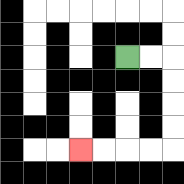{'start': '[5, 2]', 'end': '[3, 6]', 'path_directions': 'R,R,D,D,D,D,L,L,L,L', 'path_coordinates': '[[5, 2], [6, 2], [7, 2], [7, 3], [7, 4], [7, 5], [7, 6], [6, 6], [5, 6], [4, 6], [3, 6]]'}